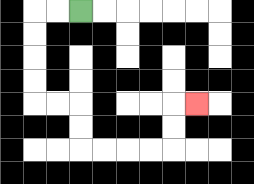{'start': '[3, 0]', 'end': '[8, 4]', 'path_directions': 'L,L,D,D,D,D,R,R,D,D,R,R,R,R,U,U,R', 'path_coordinates': '[[3, 0], [2, 0], [1, 0], [1, 1], [1, 2], [1, 3], [1, 4], [2, 4], [3, 4], [3, 5], [3, 6], [4, 6], [5, 6], [6, 6], [7, 6], [7, 5], [7, 4], [8, 4]]'}